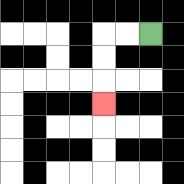{'start': '[6, 1]', 'end': '[4, 4]', 'path_directions': 'L,L,D,D,D', 'path_coordinates': '[[6, 1], [5, 1], [4, 1], [4, 2], [4, 3], [4, 4]]'}